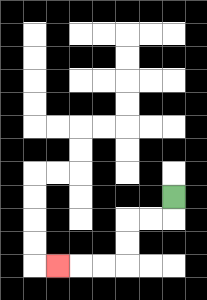{'start': '[7, 8]', 'end': '[2, 11]', 'path_directions': 'D,L,L,D,D,L,L,L', 'path_coordinates': '[[7, 8], [7, 9], [6, 9], [5, 9], [5, 10], [5, 11], [4, 11], [3, 11], [2, 11]]'}